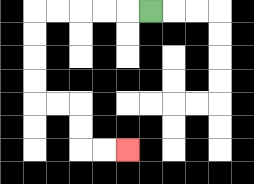{'start': '[6, 0]', 'end': '[5, 6]', 'path_directions': 'L,L,L,L,L,D,D,D,D,R,R,D,D,R,R', 'path_coordinates': '[[6, 0], [5, 0], [4, 0], [3, 0], [2, 0], [1, 0], [1, 1], [1, 2], [1, 3], [1, 4], [2, 4], [3, 4], [3, 5], [3, 6], [4, 6], [5, 6]]'}